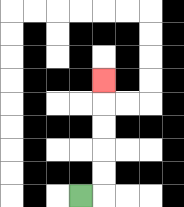{'start': '[3, 8]', 'end': '[4, 3]', 'path_directions': 'R,U,U,U,U,U', 'path_coordinates': '[[3, 8], [4, 8], [4, 7], [4, 6], [4, 5], [4, 4], [4, 3]]'}